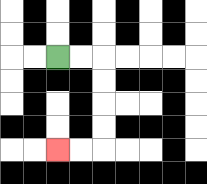{'start': '[2, 2]', 'end': '[2, 6]', 'path_directions': 'R,R,D,D,D,D,L,L', 'path_coordinates': '[[2, 2], [3, 2], [4, 2], [4, 3], [4, 4], [4, 5], [4, 6], [3, 6], [2, 6]]'}